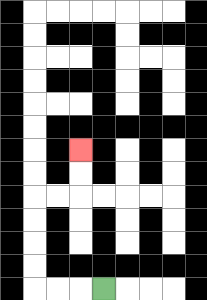{'start': '[4, 12]', 'end': '[3, 6]', 'path_directions': 'L,L,L,U,U,U,U,R,R,U,U', 'path_coordinates': '[[4, 12], [3, 12], [2, 12], [1, 12], [1, 11], [1, 10], [1, 9], [1, 8], [2, 8], [3, 8], [3, 7], [3, 6]]'}